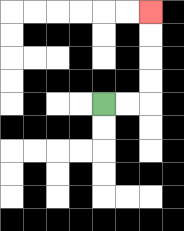{'start': '[4, 4]', 'end': '[6, 0]', 'path_directions': 'R,R,U,U,U,U', 'path_coordinates': '[[4, 4], [5, 4], [6, 4], [6, 3], [6, 2], [6, 1], [6, 0]]'}